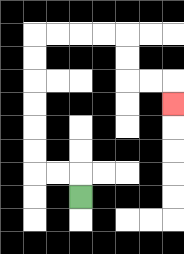{'start': '[3, 8]', 'end': '[7, 4]', 'path_directions': 'U,L,L,U,U,U,U,U,U,R,R,R,R,D,D,R,R,D', 'path_coordinates': '[[3, 8], [3, 7], [2, 7], [1, 7], [1, 6], [1, 5], [1, 4], [1, 3], [1, 2], [1, 1], [2, 1], [3, 1], [4, 1], [5, 1], [5, 2], [5, 3], [6, 3], [7, 3], [7, 4]]'}